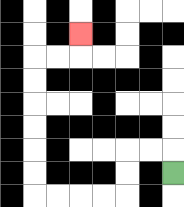{'start': '[7, 7]', 'end': '[3, 1]', 'path_directions': 'U,L,L,D,D,L,L,L,L,U,U,U,U,U,U,R,R,U', 'path_coordinates': '[[7, 7], [7, 6], [6, 6], [5, 6], [5, 7], [5, 8], [4, 8], [3, 8], [2, 8], [1, 8], [1, 7], [1, 6], [1, 5], [1, 4], [1, 3], [1, 2], [2, 2], [3, 2], [3, 1]]'}